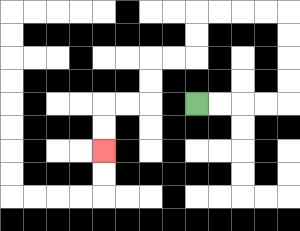{'start': '[8, 4]', 'end': '[4, 6]', 'path_directions': 'R,R,R,R,U,U,U,U,L,L,L,L,D,D,L,L,D,D,L,L,D,D', 'path_coordinates': '[[8, 4], [9, 4], [10, 4], [11, 4], [12, 4], [12, 3], [12, 2], [12, 1], [12, 0], [11, 0], [10, 0], [9, 0], [8, 0], [8, 1], [8, 2], [7, 2], [6, 2], [6, 3], [6, 4], [5, 4], [4, 4], [4, 5], [4, 6]]'}